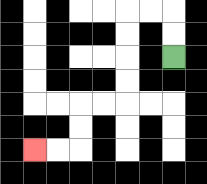{'start': '[7, 2]', 'end': '[1, 6]', 'path_directions': 'U,U,L,L,D,D,D,D,L,L,D,D,L,L', 'path_coordinates': '[[7, 2], [7, 1], [7, 0], [6, 0], [5, 0], [5, 1], [5, 2], [5, 3], [5, 4], [4, 4], [3, 4], [3, 5], [3, 6], [2, 6], [1, 6]]'}